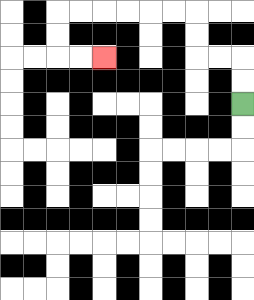{'start': '[10, 4]', 'end': '[4, 2]', 'path_directions': 'U,U,L,L,U,U,L,L,L,L,L,L,D,D,R,R', 'path_coordinates': '[[10, 4], [10, 3], [10, 2], [9, 2], [8, 2], [8, 1], [8, 0], [7, 0], [6, 0], [5, 0], [4, 0], [3, 0], [2, 0], [2, 1], [2, 2], [3, 2], [4, 2]]'}